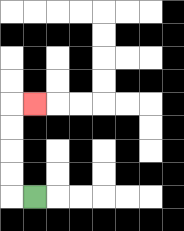{'start': '[1, 8]', 'end': '[1, 4]', 'path_directions': 'L,U,U,U,U,R', 'path_coordinates': '[[1, 8], [0, 8], [0, 7], [0, 6], [0, 5], [0, 4], [1, 4]]'}